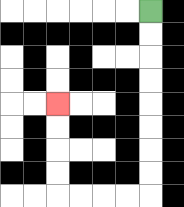{'start': '[6, 0]', 'end': '[2, 4]', 'path_directions': 'D,D,D,D,D,D,D,D,L,L,L,L,U,U,U,U', 'path_coordinates': '[[6, 0], [6, 1], [6, 2], [6, 3], [6, 4], [6, 5], [6, 6], [6, 7], [6, 8], [5, 8], [4, 8], [3, 8], [2, 8], [2, 7], [2, 6], [2, 5], [2, 4]]'}